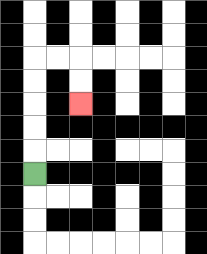{'start': '[1, 7]', 'end': '[3, 4]', 'path_directions': 'U,U,U,U,U,R,R,D,D', 'path_coordinates': '[[1, 7], [1, 6], [1, 5], [1, 4], [1, 3], [1, 2], [2, 2], [3, 2], [3, 3], [3, 4]]'}